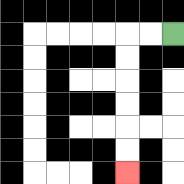{'start': '[7, 1]', 'end': '[5, 7]', 'path_directions': 'L,L,D,D,D,D,D,D', 'path_coordinates': '[[7, 1], [6, 1], [5, 1], [5, 2], [5, 3], [5, 4], [5, 5], [5, 6], [5, 7]]'}